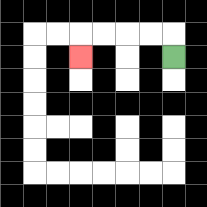{'start': '[7, 2]', 'end': '[3, 2]', 'path_directions': 'U,L,L,L,L,D', 'path_coordinates': '[[7, 2], [7, 1], [6, 1], [5, 1], [4, 1], [3, 1], [3, 2]]'}